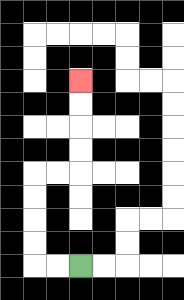{'start': '[3, 11]', 'end': '[3, 3]', 'path_directions': 'L,L,U,U,U,U,R,R,U,U,U,U', 'path_coordinates': '[[3, 11], [2, 11], [1, 11], [1, 10], [1, 9], [1, 8], [1, 7], [2, 7], [3, 7], [3, 6], [3, 5], [3, 4], [3, 3]]'}